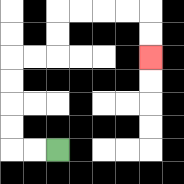{'start': '[2, 6]', 'end': '[6, 2]', 'path_directions': 'L,L,U,U,U,U,R,R,U,U,R,R,R,R,D,D', 'path_coordinates': '[[2, 6], [1, 6], [0, 6], [0, 5], [0, 4], [0, 3], [0, 2], [1, 2], [2, 2], [2, 1], [2, 0], [3, 0], [4, 0], [5, 0], [6, 0], [6, 1], [6, 2]]'}